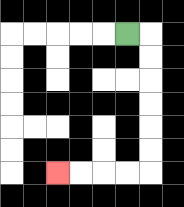{'start': '[5, 1]', 'end': '[2, 7]', 'path_directions': 'R,D,D,D,D,D,D,L,L,L,L', 'path_coordinates': '[[5, 1], [6, 1], [6, 2], [6, 3], [6, 4], [6, 5], [6, 6], [6, 7], [5, 7], [4, 7], [3, 7], [2, 7]]'}